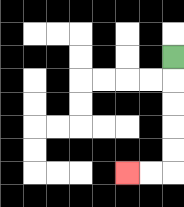{'start': '[7, 2]', 'end': '[5, 7]', 'path_directions': 'D,D,D,D,D,L,L', 'path_coordinates': '[[7, 2], [7, 3], [7, 4], [7, 5], [7, 6], [7, 7], [6, 7], [5, 7]]'}